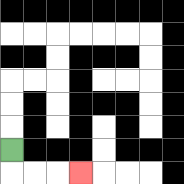{'start': '[0, 6]', 'end': '[3, 7]', 'path_directions': 'D,R,R,R', 'path_coordinates': '[[0, 6], [0, 7], [1, 7], [2, 7], [3, 7]]'}